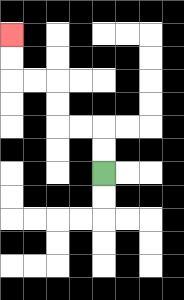{'start': '[4, 7]', 'end': '[0, 1]', 'path_directions': 'U,U,L,L,U,U,L,L,U,U', 'path_coordinates': '[[4, 7], [4, 6], [4, 5], [3, 5], [2, 5], [2, 4], [2, 3], [1, 3], [0, 3], [0, 2], [0, 1]]'}